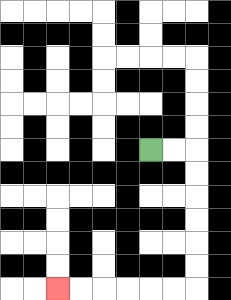{'start': '[6, 6]', 'end': '[2, 12]', 'path_directions': 'R,R,D,D,D,D,D,D,L,L,L,L,L,L', 'path_coordinates': '[[6, 6], [7, 6], [8, 6], [8, 7], [8, 8], [8, 9], [8, 10], [8, 11], [8, 12], [7, 12], [6, 12], [5, 12], [4, 12], [3, 12], [2, 12]]'}